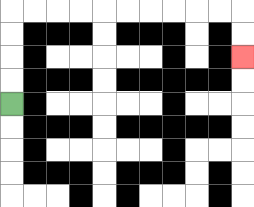{'start': '[0, 4]', 'end': '[10, 2]', 'path_directions': 'U,U,U,U,R,R,R,R,R,R,R,R,R,R,D,D', 'path_coordinates': '[[0, 4], [0, 3], [0, 2], [0, 1], [0, 0], [1, 0], [2, 0], [3, 0], [4, 0], [5, 0], [6, 0], [7, 0], [8, 0], [9, 0], [10, 0], [10, 1], [10, 2]]'}